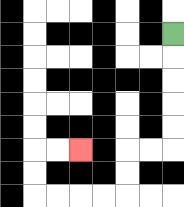{'start': '[7, 1]', 'end': '[3, 6]', 'path_directions': 'D,D,D,D,D,L,L,D,D,L,L,L,L,U,U,R,R', 'path_coordinates': '[[7, 1], [7, 2], [7, 3], [7, 4], [7, 5], [7, 6], [6, 6], [5, 6], [5, 7], [5, 8], [4, 8], [3, 8], [2, 8], [1, 8], [1, 7], [1, 6], [2, 6], [3, 6]]'}